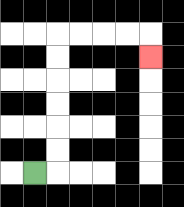{'start': '[1, 7]', 'end': '[6, 2]', 'path_directions': 'R,U,U,U,U,U,U,R,R,R,R,D', 'path_coordinates': '[[1, 7], [2, 7], [2, 6], [2, 5], [2, 4], [2, 3], [2, 2], [2, 1], [3, 1], [4, 1], [5, 1], [6, 1], [6, 2]]'}